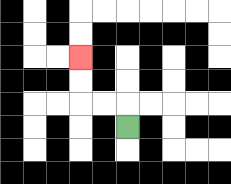{'start': '[5, 5]', 'end': '[3, 2]', 'path_directions': 'U,L,L,U,U', 'path_coordinates': '[[5, 5], [5, 4], [4, 4], [3, 4], [3, 3], [3, 2]]'}